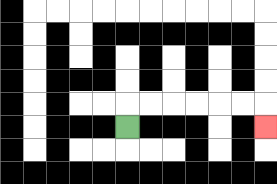{'start': '[5, 5]', 'end': '[11, 5]', 'path_directions': 'U,R,R,R,R,R,R,D', 'path_coordinates': '[[5, 5], [5, 4], [6, 4], [7, 4], [8, 4], [9, 4], [10, 4], [11, 4], [11, 5]]'}